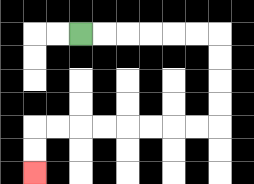{'start': '[3, 1]', 'end': '[1, 7]', 'path_directions': 'R,R,R,R,R,R,D,D,D,D,L,L,L,L,L,L,L,L,D,D', 'path_coordinates': '[[3, 1], [4, 1], [5, 1], [6, 1], [7, 1], [8, 1], [9, 1], [9, 2], [9, 3], [9, 4], [9, 5], [8, 5], [7, 5], [6, 5], [5, 5], [4, 5], [3, 5], [2, 5], [1, 5], [1, 6], [1, 7]]'}